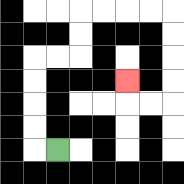{'start': '[2, 6]', 'end': '[5, 3]', 'path_directions': 'L,U,U,U,U,R,R,U,U,R,R,R,R,D,D,D,D,L,L,U', 'path_coordinates': '[[2, 6], [1, 6], [1, 5], [1, 4], [1, 3], [1, 2], [2, 2], [3, 2], [3, 1], [3, 0], [4, 0], [5, 0], [6, 0], [7, 0], [7, 1], [7, 2], [7, 3], [7, 4], [6, 4], [5, 4], [5, 3]]'}